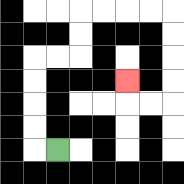{'start': '[2, 6]', 'end': '[5, 3]', 'path_directions': 'L,U,U,U,U,R,R,U,U,R,R,R,R,D,D,D,D,L,L,U', 'path_coordinates': '[[2, 6], [1, 6], [1, 5], [1, 4], [1, 3], [1, 2], [2, 2], [3, 2], [3, 1], [3, 0], [4, 0], [5, 0], [6, 0], [7, 0], [7, 1], [7, 2], [7, 3], [7, 4], [6, 4], [5, 4], [5, 3]]'}